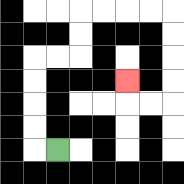{'start': '[2, 6]', 'end': '[5, 3]', 'path_directions': 'L,U,U,U,U,R,R,U,U,R,R,R,R,D,D,D,D,L,L,U', 'path_coordinates': '[[2, 6], [1, 6], [1, 5], [1, 4], [1, 3], [1, 2], [2, 2], [3, 2], [3, 1], [3, 0], [4, 0], [5, 0], [6, 0], [7, 0], [7, 1], [7, 2], [7, 3], [7, 4], [6, 4], [5, 4], [5, 3]]'}